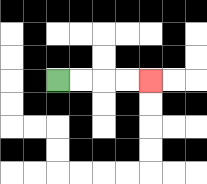{'start': '[2, 3]', 'end': '[6, 3]', 'path_directions': 'R,R,R,R', 'path_coordinates': '[[2, 3], [3, 3], [4, 3], [5, 3], [6, 3]]'}